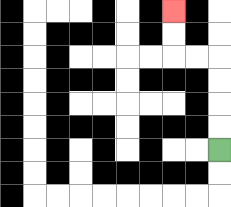{'start': '[9, 6]', 'end': '[7, 0]', 'path_directions': 'U,U,U,U,L,L,U,U', 'path_coordinates': '[[9, 6], [9, 5], [9, 4], [9, 3], [9, 2], [8, 2], [7, 2], [7, 1], [7, 0]]'}